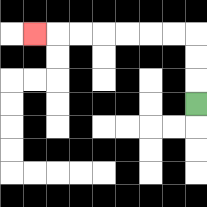{'start': '[8, 4]', 'end': '[1, 1]', 'path_directions': 'U,U,U,L,L,L,L,L,L,L', 'path_coordinates': '[[8, 4], [8, 3], [8, 2], [8, 1], [7, 1], [6, 1], [5, 1], [4, 1], [3, 1], [2, 1], [1, 1]]'}